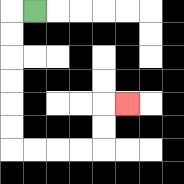{'start': '[1, 0]', 'end': '[5, 4]', 'path_directions': 'L,D,D,D,D,D,D,R,R,R,R,U,U,R', 'path_coordinates': '[[1, 0], [0, 0], [0, 1], [0, 2], [0, 3], [0, 4], [0, 5], [0, 6], [1, 6], [2, 6], [3, 6], [4, 6], [4, 5], [4, 4], [5, 4]]'}